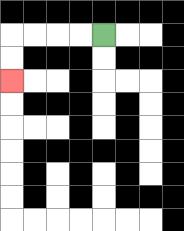{'start': '[4, 1]', 'end': '[0, 3]', 'path_directions': 'L,L,L,L,D,D', 'path_coordinates': '[[4, 1], [3, 1], [2, 1], [1, 1], [0, 1], [0, 2], [0, 3]]'}